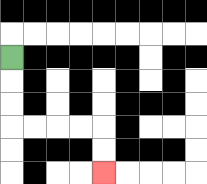{'start': '[0, 2]', 'end': '[4, 7]', 'path_directions': 'D,D,D,R,R,R,R,D,D', 'path_coordinates': '[[0, 2], [0, 3], [0, 4], [0, 5], [1, 5], [2, 5], [3, 5], [4, 5], [4, 6], [4, 7]]'}